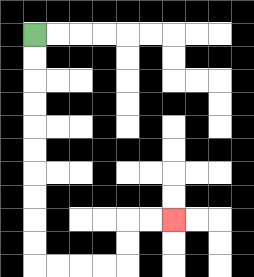{'start': '[1, 1]', 'end': '[7, 9]', 'path_directions': 'D,D,D,D,D,D,D,D,D,D,R,R,R,R,U,U,R,R', 'path_coordinates': '[[1, 1], [1, 2], [1, 3], [1, 4], [1, 5], [1, 6], [1, 7], [1, 8], [1, 9], [1, 10], [1, 11], [2, 11], [3, 11], [4, 11], [5, 11], [5, 10], [5, 9], [6, 9], [7, 9]]'}